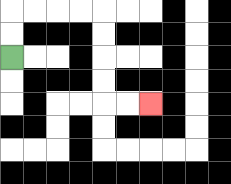{'start': '[0, 2]', 'end': '[6, 4]', 'path_directions': 'U,U,R,R,R,R,D,D,D,D,R,R', 'path_coordinates': '[[0, 2], [0, 1], [0, 0], [1, 0], [2, 0], [3, 0], [4, 0], [4, 1], [4, 2], [4, 3], [4, 4], [5, 4], [6, 4]]'}